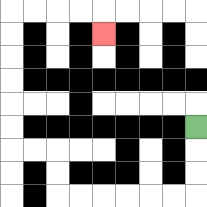{'start': '[8, 5]', 'end': '[4, 1]', 'path_directions': 'D,D,D,L,L,L,L,L,L,U,U,L,L,U,U,U,U,U,U,R,R,R,R,D', 'path_coordinates': '[[8, 5], [8, 6], [8, 7], [8, 8], [7, 8], [6, 8], [5, 8], [4, 8], [3, 8], [2, 8], [2, 7], [2, 6], [1, 6], [0, 6], [0, 5], [0, 4], [0, 3], [0, 2], [0, 1], [0, 0], [1, 0], [2, 0], [3, 0], [4, 0], [4, 1]]'}